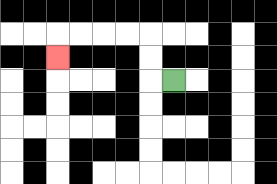{'start': '[7, 3]', 'end': '[2, 2]', 'path_directions': 'L,U,U,L,L,L,L,D', 'path_coordinates': '[[7, 3], [6, 3], [6, 2], [6, 1], [5, 1], [4, 1], [3, 1], [2, 1], [2, 2]]'}